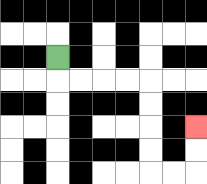{'start': '[2, 2]', 'end': '[8, 5]', 'path_directions': 'D,R,R,R,R,D,D,D,D,R,R,U,U', 'path_coordinates': '[[2, 2], [2, 3], [3, 3], [4, 3], [5, 3], [6, 3], [6, 4], [6, 5], [6, 6], [6, 7], [7, 7], [8, 7], [8, 6], [8, 5]]'}